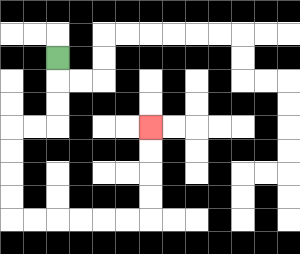{'start': '[2, 2]', 'end': '[6, 5]', 'path_directions': 'D,D,D,L,L,D,D,D,D,R,R,R,R,R,R,U,U,U,U', 'path_coordinates': '[[2, 2], [2, 3], [2, 4], [2, 5], [1, 5], [0, 5], [0, 6], [0, 7], [0, 8], [0, 9], [1, 9], [2, 9], [3, 9], [4, 9], [5, 9], [6, 9], [6, 8], [6, 7], [6, 6], [6, 5]]'}